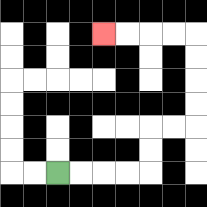{'start': '[2, 7]', 'end': '[4, 1]', 'path_directions': 'R,R,R,R,U,U,R,R,U,U,U,U,L,L,L,L', 'path_coordinates': '[[2, 7], [3, 7], [4, 7], [5, 7], [6, 7], [6, 6], [6, 5], [7, 5], [8, 5], [8, 4], [8, 3], [8, 2], [8, 1], [7, 1], [6, 1], [5, 1], [4, 1]]'}